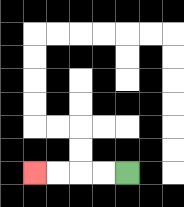{'start': '[5, 7]', 'end': '[1, 7]', 'path_directions': 'L,L,L,L', 'path_coordinates': '[[5, 7], [4, 7], [3, 7], [2, 7], [1, 7]]'}